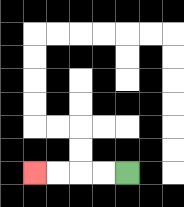{'start': '[5, 7]', 'end': '[1, 7]', 'path_directions': 'L,L,L,L', 'path_coordinates': '[[5, 7], [4, 7], [3, 7], [2, 7], [1, 7]]'}